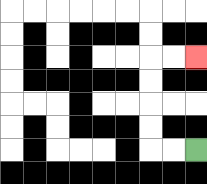{'start': '[8, 6]', 'end': '[8, 2]', 'path_directions': 'L,L,U,U,U,U,R,R', 'path_coordinates': '[[8, 6], [7, 6], [6, 6], [6, 5], [6, 4], [6, 3], [6, 2], [7, 2], [8, 2]]'}